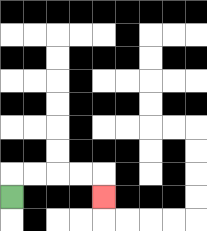{'start': '[0, 8]', 'end': '[4, 8]', 'path_directions': 'U,R,R,R,R,D', 'path_coordinates': '[[0, 8], [0, 7], [1, 7], [2, 7], [3, 7], [4, 7], [4, 8]]'}